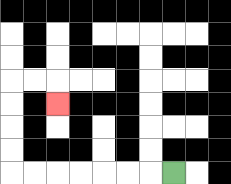{'start': '[7, 7]', 'end': '[2, 4]', 'path_directions': 'L,L,L,L,L,L,L,U,U,U,U,R,R,D', 'path_coordinates': '[[7, 7], [6, 7], [5, 7], [4, 7], [3, 7], [2, 7], [1, 7], [0, 7], [0, 6], [0, 5], [0, 4], [0, 3], [1, 3], [2, 3], [2, 4]]'}